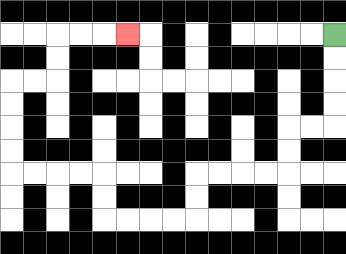{'start': '[14, 1]', 'end': '[5, 1]', 'path_directions': 'D,D,D,D,L,L,D,D,L,L,L,L,D,D,L,L,L,L,U,U,L,L,L,L,U,U,U,U,R,R,U,U,R,R,R', 'path_coordinates': '[[14, 1], [14, 2], [14, 3], [14, 4], [14, 5], [13, 5], [12, 5], [12, 6], [12, 7], [11, 7], [10, 7], [9, 7], [8, 7], [8, 8], [8, 9], [7, 9], [6, 9], [5, 9], [4, 9], [4, 8], [4, 7], [3, 7], [2, 7], [1, 7], [0, 7], [0, 6], [0, 5], [0, 4], [0, 3], [1, 3], [2, 3], [2, 2], [2, 1], [3, 1], [4, 1], [5, 1]]'}